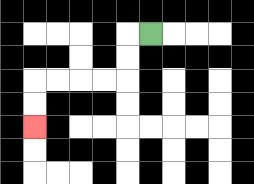{'start': '[6, 1]', 'end': '[1, 5]', 'path_directions': 'L,D,D,L,L,L,L,D,D', 'path_coordinates': '[[6, 1], [5, 1], [5, 2], [5, 3], [4, 3], [3, 3], [2, 3], [1, 3], [1, 4], [1, 5]]'}